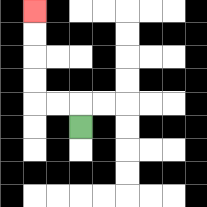{'start': '[3, 5]', 'end': '[1, 0]', 'path_directions': 'U,L,L,U,U,U,U', 'path_coordinates': '[[3, 5], [3, 4], [2, 4], [1, 4], [1, 3], [1, 2], [1, 1], [1, 0]]'}